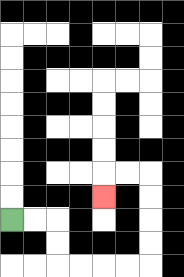{'start': '[0, 9]', 'end': '[4, 8]', 'path_directions': 'R,R,D,D,R,R,R,R,U,U,U,U,L,L,D', 'path_coordinates': '[[0, 9], [1, 9], [2, 9], [2, 10], [2, 11], [3, 11], [4, 11], [5, 11], [6, 11], [6, 10], [6, 9], [6, 8], [6, 7], [5, 7], [4, 7], [4, 8]]'}